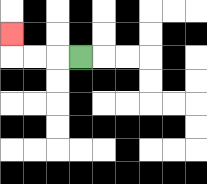{'start': '[3, 2]', 'end': '[0, 1]', 'path_directions': 'L,L,L,U', 'path_coordinates': '[[3, 2], [2, 2], [1, 2], [0, 2], [0, 1]]'}